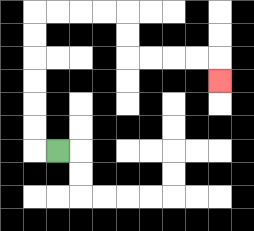{'start': '[2, 6]', 'end': '[9, 3]', 'path_directions': 'L,U,U,U,U,U,U,R,R,R,R,D,D,R,R,R,R,D', 'path_coordinates': '[[2, 6], [1, 6], [1, 5], [1, 4], [1, 3], [1, 2], [1, 1], [1, 0], [2, 0], [3, 0], [4, 0], [5, 0], [5, 1], [5, 2], [6, 2], [7, 2], [8, 2], [9, 2], [9, 3]]'}